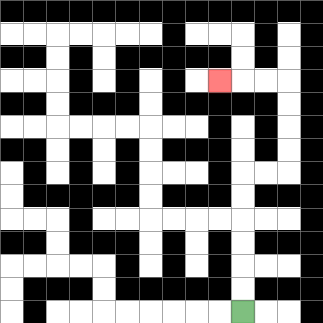{'start': '[10, 13]', 'end': '[9, 3]', 'path_directions': 'U,U,U,U,U,U,R,R,U,U,U,U,L,L,L', 'path_coordinates': '[[10, 13], [10, 12], [10, 11], [10, 10], [10, 9], [10, 8], [10, 7], [11, 7], [12, 7], [12, 6], [12, 5], [12, 4], [12, 3], [11, 3], [10, 3], [9, 3]]'}